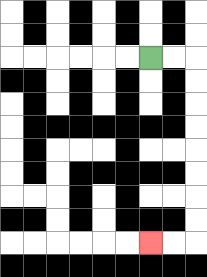{'start': '[6, 2]', 'end': '[6, 10]', 'path_directions': 'R,R,D,D,D,D,D,D,D,D,L,L', 'path_coordinates': '[[6, 2], [7, 2], [8, 2], [8, 3], [8, 4], [8, 5], [8, 6], [8, 7], [8, 8], [8, 9], [8, 10], [7, 10], [6, 10]]'}